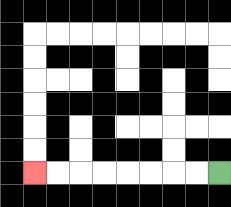{'start': '[9, 7]', 'end': '[1, 7]', 'path_directions': 'L,L,L,L,L,L,L,L', 'path_coordinates': '[[9, 7], [8, 7], [7, 7], [6, 7], [5, 7], [4, 7], [3, 7], [2, 7], [1, 7]]'}